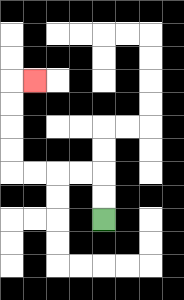{'start': '[4, 9]', 'end': '[1, 3]', 'path_directions': 'U,U,L,L,L,L,U,U,U,U,R', 'path_coordinates': '[[4, 9], [4, 8], [4, 7], [3, 7], [2, 7], [1, 7], [0, 7], [0, 6], [0, 5], [0, 4], [0, 3], [1, 3]]'}